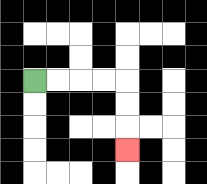{'start': '[1, 3]', 'end': '[5, 6]', 'path_directions': 'R,R,R,R,D,D,D', 'path_coordinates': '[[1, 3], [2, 3], [3, 3], [4, 3], [5, 3], [5, 4], [5, 5], [5, 6]]'}